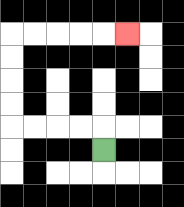{'start': '[4, 6]', 'end': '[5, 1]', 'path_directions': 'U,L,L,L,L,U,U,U,U,R,R,R,R,R', 'path_coordinates': '[[4, 6], [4, 5], [3, 5], [2, 5], [1, 5], [0, 5], [0, 4], [0, 3], [0, 2], [0, 1], [1, 1], [2, 1], [3, 1], [4, 1], [5, 1]]'}